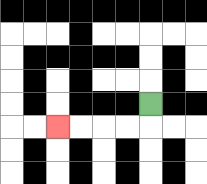{'start': '[6, 4]', 'end': '[2, 5]', 'path_directions': 'D,L,L,L,L', 'path_coordinates': '[[6, 4], [6, 5], [5, 5], [4, 5], [3, 5], [2, 5]]'}